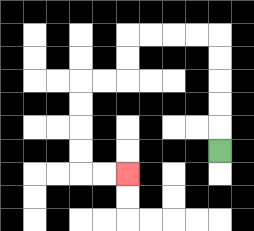{'start': '[9, 6]', 'end': '[5, 7]', 'path_directions': 'U,U,U,U,U,L,L,L,L,D,D,L,L,D,D,D,D,R,R', 'path_coordinates': '[[9, 6], [9, 5], [9, 4], [9, 3], [9, 2], [9, 1], [8, 1], [7, 1], [6, 1], [5, 1], [5, 2], [5, 3], [4, 3], [3, 3], [3, 4], [3, 5], [3, 6], [3, 7], [4, 7], [5, 7]]'}